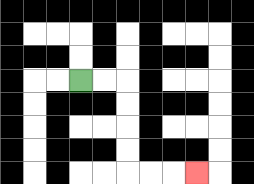{'start': '[3, 3]', 'end': '[8, 7]', 'path_directions': 'R,R,D,D,D,D,R,R,R', 'path_coordinates': '[[3, 3], [4, 3], [5, 3], [5, 4], [5, 5], [5, 6], [5, 7], [6, 7], [7, 7], [8, 7]]'}